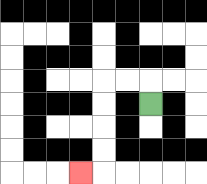{'start': '[6, 4]', 'end': '[3, 7]', 'path_directions': 'U,L,L,D,D,D,D,L', 'path_coordinates': '[[6, 4], [6, 3], [5, 3], [4, 3], [4, 4], [4, 5], [4, 6], [4, 7], [3, 7]]'}